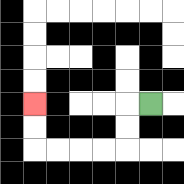{'start': '[6, 4]', 'end': '[1, 4]', 'path_directions': 'L,D,D,L,L,L,L,U,U', 'path_coordinates': '[[6, 4], [5, 4], [5, 5], [5, 6], [4, 6], [3, 6], [2, 6], [1, 6], [1, 5], [1, 4]]'}